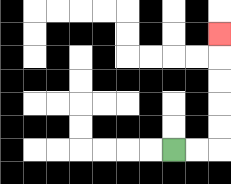{'start': '[7, 6]', 'end': '[9, 1]', 'path_directions': 'R,R,U,U,U,U,U', 'path_coordinates': '[[7, 6], [8, 6], [9, 6], [9, 5], [9, 4], [9, 3], [9, 2], [9, 1]]'}